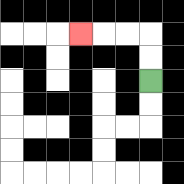{'start': '[6, 3]', 'end': '[3, 1]', 'path_directions': 'U,U,L,L,L', 'path_coordinates': '[[6, 3], [6, 2], [6, 1], [5, 1], [4, 1], [3, 1]]'}